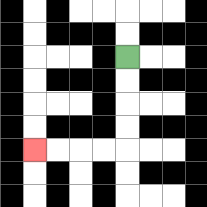{'start': '[5, 2]', 'end': '[1, 6]', 'path_directions': 'D,D,D,D,L,L,L,L', 'path_coordinates': '[[5, 2], [5, 3], [5, 4], [5, 5], [5, 6], [4, 6], [3, 6], [2, 6], [1, 6]]'}